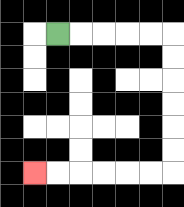{'start': '[2, 1]', 'end': '[1, 7]', 'path_directions': 'R,R,R,R,R,D,D,D,D,D,D,L,L,L,L,L,L', 'path_coordinates': '[[2, 1], [3, 1], [4, 1], [5, 1], [6, 1], [7, 1], [7, 2], [7, 3], [7, 4], [7, 5], [7, 6], [7, 7], [6, 7], [5, 7], [4, 7], [3, 7], [2, 7], [1, 7]]'}